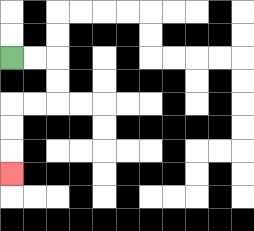{'start': '[0, 2]', 'end': '[0, 7]', 'path_directions': 'R,R,D,D,L,L,D,D,D', 'path_coordinates': '[[0, 2], [1, 2], [2, 2], [2, 3], [2, 4], [1, 4], [0, 4], [0, 5], [0, 6], [0, 7]]'}